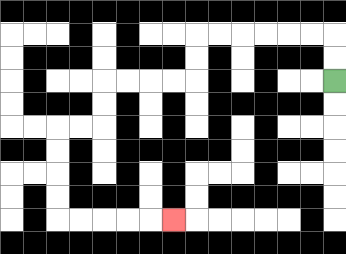{'start': '[14, 3]', 'end': '[7, 9]', 'path_directions': 'U,U,L,L,L,L,L,L,D,D,L,L,L,L,D,D,L,L,D,D,D,D,R,R,R,R,R', 'path_coordinates': '[[14, 3], [14, 2], [14, 1], [13, 1], [12, 1], [11, 1], [10, 1], [9, 1], [8, 1], [8, 2], [8, 3], [7, 3], [6, 3], [5, 3], [4, 3], [4, 4], [4, 5], [3, 5], [2, 5], [2, 6], [2, 7], [2, 8], [2, 9], [3, 9], [4, 9], [5, 9], [6, 9], [7, 9]]'}